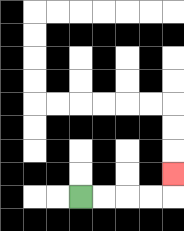{'start': '[3, 8]', 'end': '[7, 7]', 'path_directions': 'R,R,R,R,U', 'path_coordinates': '[[3, 8], [4, 8], [5, 8], [6, 8], [7, 8], [7, 7]]'}